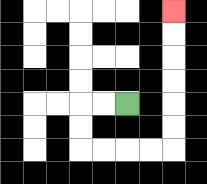{'start': '[5, 4]', 'end': '[7, 0]', 'path_directions': 'L,L,D,D,R,R,R,R,U,U,U,U,U,U', 'path_coordinates': '[[5, 4], [4, 4], [3, 4], [3, 5], [3, 6], [4, 6], [5, 6], [6, 6], [7, 6], [7, 5], [7, 4], [7, 3], [7, 2], [7, 1], [7, 0]]'}